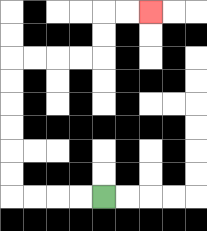{'start': '[4, 8]', 'end': '[6, 0]', 'path_directions': 'L,L,L,L,U,U,U,U,U,U,R,R,R,R,U,U,R,R', 'path_coordinates': '[[4, 8], [3, 8], [2, 8], [1, 8], [0, 8], [0, 7], [0, 6], [0, 5], [0, 4], [0, 3], [0, 2], [1, 2], [2, 2], [3, 2], [4, 2], [4, 1], [4, 0], [5, 0], [6, 0]]'}